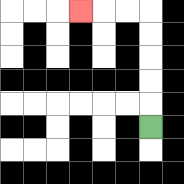{'start': '[6, 5]', 'end': '[3, 0]', 'path_directions': 'U,U,U,U,U,L,L,L', 'path_coordinates': '[[6, 5], [6, 4], [6, 3], [6, 2], [6, 1], [6, 0], [5, 0], [4, 0], [3, 0]]'}